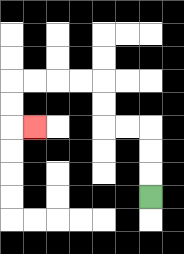{'start': '[6, 8]', 'end': '[1, 5]', 'path_directions': 'U,U,U,L,L,U,U,L,L,L,L,D,D,R', 'path_coordinates': '[[6, 8], [6, 7], [6, 6], [6, 5], [5, 5], [4, 5], [4, 4], [4, 3], [3, 3], [2, 3], [1, 3], [0, 3], [0, 4], [0, 5], [1, 5]]'}